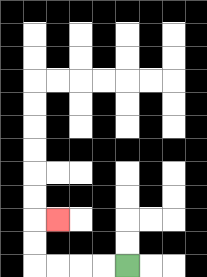{'start': '[5, 11]', 'end': '[2, 9]', 'path_directions': 'L,L,L,L,U,U,R', 'path_coordinates': '[[5, 11], [4, 11], [3, 11], [2, 11], [1, 11], [1, 10], [1, 9], [2, 9]]'}